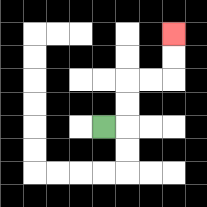{'start': '[4, 5]', 'end': '[7, 1]', 'path_directions': 'R,U,U,R,R,U,U', 'path_coordinates': '[[4, 5], [5, 5], [5, 4], [5, 3], [6, 3], [7, 3], [7, 2], [7, 1]]'}